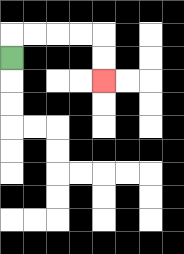{'start': '[0, 2]', 'end': '[4, 3]', 'path_directions': 'U,R,R,R,R,D,D', 'path_coordinates': '[[0, 2], [0, 1], [1, 1], [2, 1], [3, 1], [4, 1], [4, 2], [4, 3]]'}